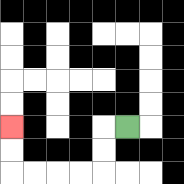{'start': '[5, 5]', 'end': '[0, 5]', 'path_directions': 'L,D,D,L,L,L,L,U,U', 'path_coordinates': '[[5, 5], [4, 5], [4, 6], [4, 7], [3, 7], [2, 7], [1, 7], [0, 7], [0, 6], [0, 5]]'}